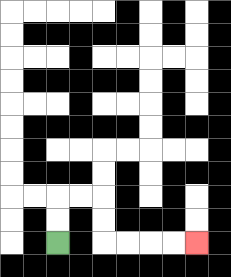{'start': '[2, 10]', 'end': '[8, 10]', 'path_directions': 'U,U,R,R,D,D,R,R,R,R', 'path_coordinates': '[[2, 10], [2, 9], [2, 8], [3, 8], [4, 8], [4, 9], [4, 10], [5, 10], [6, 10], [7, 10], [8, 10]]'}